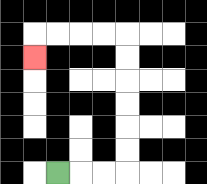{'start': '[2, 7]', 'end': '[1, 2]', 'path_directions': 'R,R,R,U,U,U,U,U,U,L,L,L,L,D', 'path_coordinates': '[[2, 7], [3, 7], [4, 7], [5, 7], [5, 6], [5, 5], [5, 4], [5, 3], [5, 2], [5, 1], [4, 1], [3, 1], [2, 1], [1, 1], [1, 2]]'}